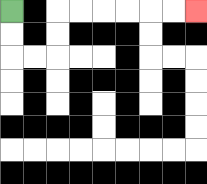{'start': '[0, 0]', 'end': '[8, 0]', 'path_directions': 'D,D,R,R,U,U,R,R,R,R,R,R', 'path_coordinates': '[[0, 0], [0, 1], [0, 2], [1, 2], [2, 2], [2, 1], [2, 0], [3, 0], [4, 0], [5, 0], [6, 0], [7, 0], [8, 0]]'}